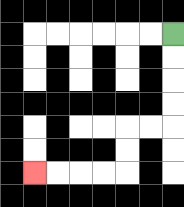{'start': '[7, 1]', 'end': '[1, 7]', 'path_directions': 'D,D,D,D,L,L,D,D,L,L,L,L', 'path_coordinates': '[[7, 1], [7, 2], [7, 3], [7, 4], [7, 5], [6, 5], [5, 5], [5, 6], [5, 7], [4, 7], [3, 7], [2, 7], [1, 7]]'}